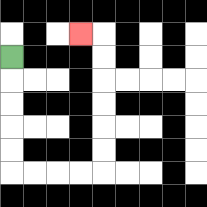{'start': '[0, 2]', 'end': '[3, 1]', 'path_directions': 'D,D,D,D,D,R,R,R,R,U,U,U,U,U,U,L', 'path_coordinates': '[[0, 2], [0, 3], [0, 4], [0, 5], [0, 6], [0, 7], [1, 7], [2, 7], [3, 7], [4, 7], [4, 6], [4, 5], [4, 4], [4, 3], [4, 2], [4, 1], [3, 1]]'}